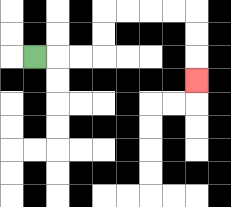{'start': '[1, 2]', 'end': '[8, 3]', 'path_directions': 'R,R,R,U,U,R,R,R,R,D,D,D', 'path_coordinates': '[[1, 2], [2, 2], [3, 2], [4, 2], [4, 1], [4, 0], [5, 0], [6, 0], [7, 0], [8, 0], [8, 1], [8, 2], [8, 3]]'}